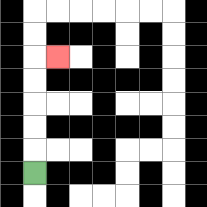{'start': '[1, 7]', 'end': '[2, 2]', 'path_directions': 'U,U,U,U,U,R', 'path_coordinates': '[[1, 7], [1, 6], [1, 5], [1, 4], [1, 3], [1, 2], [2, 2]]'}